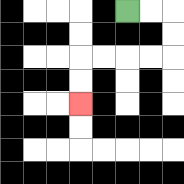{'start': '[5, 0]', 'end': '[3, 4]', 'path_directions': 'R,R,D,D,L,L,L,L,D,D', 'path_coordinates': '[[5, 0], [6, 0], [7, 0], [7, 1], [7, 2], [6, 2], [5, 2], [4, 2], [3, 2], [3, 3], [3, 4]]'}